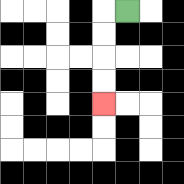{'start': '[5, 0]', 'end': '[4, 4]', 'path_directions': 'L,D,D,D,D', 'path_coordinates': '[[5, 0], [4, 0], [4, 1], [4, 2], [4, 3], [4, 4]]'}